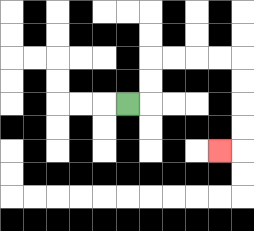{'start': '[5, 4]', 'end': '[9, 6]', 'path_directions': 'R,U,U,R,R,R,R,D,D,D,D,L', 'path_coordinates': '[[5, 4], [6, 4], [6, 3], [6, 2], [7, 2], [8, 2], [9, 2], [10, 2], [10, 3], [10, 4], [10, 5], [10, 6], [9, 6]]'}